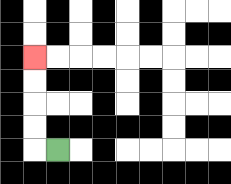{'start': '[2, 6]', 'end': '[1, 2]', 'path_directions': 'L,U,U,U,U', 'path_coordinates': '[[2, 6], [1, 6], [1, 5], [1, 4], [1, 3], [1, 2]]'}